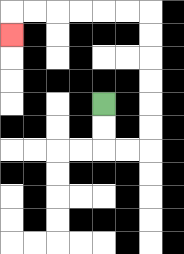{'start': '[4, 4]', 'end': '[0, 1]', 'path_directions': 'D,D,R,R,U,U,U,U,U,U,L,L,L,L,L,L,D', 'path_coordinates': '[[4, 4], [4, 5], [4, 6], [5, 6], [6, 6], [6, 5], [6, 4], [6, 3], [6, 2], [6, 1], [6, 0], [5, 0], [4, 0], [3, 0], [2, 0], [1, 0], [0, 0], [0, 1]]'}